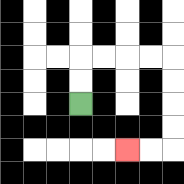{'start': '[3, 4]', 'end': '[5, 6]', 'path_directions': 'U,U,R,R,R,R,D,D,D,D,L,L', 'path_coordinates': '[[3, 4], [3, 3], [3, 2], [4, 2], [5, 2], [6, 2], [7, 2], [7, 3], [7, 4], [7, 5], [7, 6], [6, 6], [5, 6]]'}